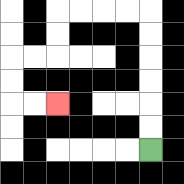{'start': '[6, 6]', 'end': '[2, 4]', 'path_directions': 'U,U,U,U,U,U,L,L,L,L,D,D,L,L,D,D,R,R', 'path_coordinates': '[[6, 6], [6, 5], [6, 4], [6, 3], [6, 2], [6, 1], [6, 0], [5, 0], [4, 0], [3, 0], [2, 0], [2, 1], [2, 2], [1, 2], [0, 2], [0, 3], [0, 4], [1, 4], [2, 4]]'}